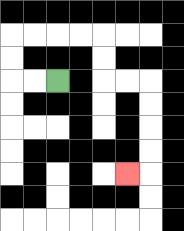{'start': '[2, 3]', 'end': '[5, 7]', 'path_directions': 'L,L,U,U,R,R,R,R,D,D,R,R,D,D,D,D,L', 'path_coordinates': '[[2, 3], [1, 3], [0, 3], [0, 2], [0, 1], [1, 1], [2, 1], [3, 1], [4, 1], [4, 2], [4, 3], [5, 3], [6, 3], [6, 4], [6, 5], [6, 6], [6, 7], [5, 7]]'}